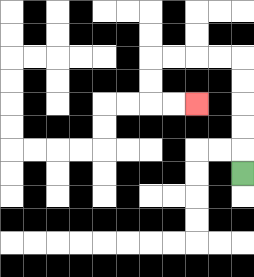{'start': '[10, 7]', 'end': '[8, 4]', 'path_directions': 'U,U,U,U,U,L,L,L,L,D,D,R,R', 'path_coordinates': '[[10, 7], [10, 6], [10, 5], [10, 4], [10, 3], [10, 2], [9, 2], [8, 2], [7, 2], [6, 2], [6, 3], [6, 4], [7, 4], [8, 4]]'}